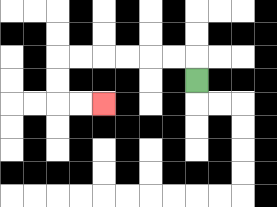{'start': '[8, 3]', 'end': '[4, 4]', 'path_directions': 'U,L,L,L,L,L,L,D,D,R,R', 'path_coordinates': '[[8, 3], [8, 2], [7, 2], [6, 2], [5, 2], [4, 2], [3, 2], [2, 2], [2, 3], [2, 4], [3, 4], [4, 4]]'}